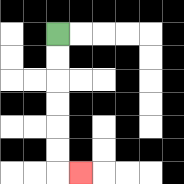{'start': '[2, 1]', 'end': '[3, 7]', 'path_directions': 'D,D,D,D,D,D,R', 'path_coordinates': '[[2, 1], [2, 2], [2, 3], [2, 4], [2, 5], [2, 6], [2, 7], [3, 7]]'}